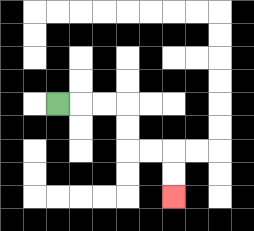{'start': '[2, 4]', 'end': '[7, 8]', 'path_directions': 'R,R,R,D,D,R,R,D,D', 'path_coordinates': '[[2, 4], [3, 4], [4, 4], [5, 4], [5, 5], [5, 6], [6, 6], [7, 6], [7, 7], [7, 8]]'}